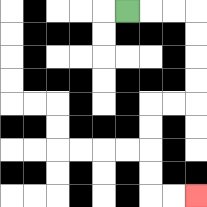{'start': '[5, 0]', 'end': '[8, 8]', 'path_directions': 'R,R,R,D,D,D,D,L,L,D,D,D,D,R,R', 'path_coordinates': '[[5, 0], [6, 0], [7, 0], [8, 0], [8, 1], [8, 2], [8, 3], [8, 4], [7, 4], [6, 4], [6, 5], [6, 6], [6, 7], [6, 8], [7, 8], [8, 8]]'}